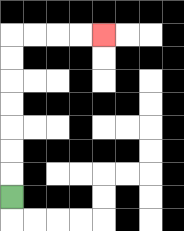{'start': '[0, 8]', 'end': '[4, 1]', 'path_directions': 'U,U,U,U,U,U,U,R,R,R,R', 'path_coordinates': '[[0, 8], [0, 7], [0, 6], [0, 5], [0, 4], [0, 3], [0, 2], [0, 1], [1, 1], [2, 1], [3, 1], [4, 1]]'}